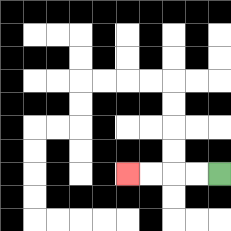{'start': '[9, 7]', 'end': '[5, 7]', 'path_directions': 'L,L,L,L', 'path_coordinates': '[[9, 7], [8, 7], [7, 7], [6, 7], [5, 7]]'}